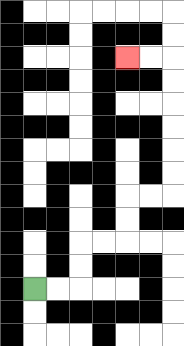{'start': '[1, 12]', 'end': '[5, 2]', 'path_directions': 'R,R,U,U,R,R,U,U,R,R,U,U,U,U,U,U,L,L', 'path_coordinates': '[[1, 12], [2, 12], [3, 12], [3, 11], [3, 10], [4, 10], [5, 10], [5, 9], [5, 8], [6, 8], [7, 8], [7, 7], [7, 6], [7, 5], [7, 4], [7, 3], [7, 2], [6, 2], [5, 2]]'}